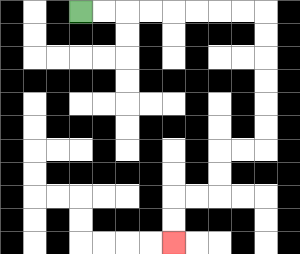{'start': '[3, 0]', 'end': '[7, 10]', 'path_directions': 'R,R,R,R,R,R,R,R,D,D,D,D,D,D,L,L,D,D,L,L,D,D', 'path_coordinates': '[[3, 0], [4, 0], [5, 0], [6, 0], [7, 0], [8, 0], [9, 0], [10, 0], [11, 0], [11, 1], [11, 2], [11, 3], [11, 4], [11, 5], [11, 6], [10, 6], [9, 6], [9, 7], [9, 8], [8, 8], [7, 8], [7, 9], [7, 10]]'}